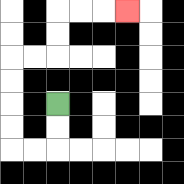{'start': '[2, 4]', 'end': '[5, 0]', 'path_directions': 'D,D,L,L,U,U,U,U,R,R,U,U,R,R,R', 'path_coordinates': '[[2, 4], [2, 5], [2, 6], [1, 6], [0, 6], [0, 5], [0, 4], [0, 3], [0, 2], [1, 2], [2, 2], [2, 1], [2, 0], [3, 0], [4, 0], [5, 0]]'}